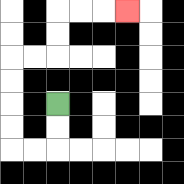{'start': '[2, 4]', 'end': '[5, 0]', 'path_directions': 'D,D,L,L,U,U,U,U,R,R,U,U,R,R,R', 'path_coordinates': '[[2, 4], [2, 5], [2, 6], [1, 6], [0, 6], [0, 5], [0, 4], [0, 3], [0, 2], [1, 2], [2, 2], [2, 1], [2, 0], [3, 0], [4, 0], [5, 0]]'}